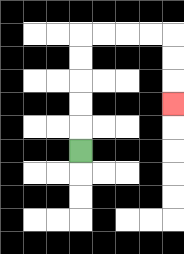{'start': '[3, 6]', 'end': '[7, 4]', 'path_directions': 'U,U,U,U,U,R,R,R,R,D,D,D', 'path_coordinates': '[[3, 6], [3, 5], [3, 4], [3, 3], [3, 2], [3, 1], [4, 1], [5, 1], [6, 1], [7, 1], [7, 2], [7, 3], [7, 4]]'}